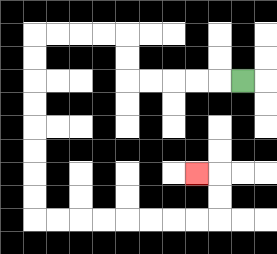{'start': '[10, 3]', 'end': '[8, 7]', 'path_directions': 'L,L,L,L,L,U,U,L,L,L,L,D,D,D,D,D,D,D,D,R,R,R,R,R,R,R,R,U,U,L', 'path_coordinates': '[[10, 3], [9, 3], [8, 3], [7, 3], [6, 3], [5, 3], [5, 2], [5, 1], [4, 1], [3, 1], [2, 1], [1, 1], [1, 2], [1, 3], [1, 4], [1, 5], [1, 6], [1, 7], [1, 8], [1, 9], [2, 9], [3, 9], [4, 9], [5, 9], [6, 9], [7, 9], [8, 9], [9, 9], [9, 8], [9, 7], [8, 7]]'}